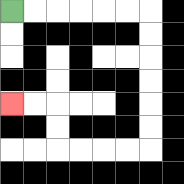{'start': '[0, 0]', 'end': '[0, 4]', 'path_directions': 'R,R,R,R,R,R,D,D,D,D,D,D,L,L,L,L,U,U,L,L', 'path_coordinates': '[[0, 0], [1, 0], [2, 0], [3, 0], [4, 0], [5, 0], [6, 0], [6, 1], [6, 2], [6, 3], [6, 4], [6, 5], [6, 6], [5, 6], [4, 6], [3, 6], [2, 6], [2, 5], [2, 4], [1, 4], [0, 4]]'}